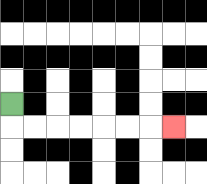{'start': '[0, 4]', 'end': '[7, 5]', 'path_directions': 'D,R,R,R,R,R,R,R', 'path_coordinates': '[[0, 4], [0, 5], [1, 5], [2, 5], [3, 5], [4, 5], [5, 5], [6, 5], [7, 5]]'}